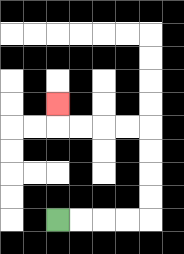{'start': '[2, 9]', 'end': '[2, 4]', 'path_directions': 'R,R,R,R,U,U,U,U,L,L,L,L,U', 'path_coordinates': '[[2, 9], [3, 9], [4, 9], [5, 9], [6, 9], [6, 8], [6, 7], [6, 6], [6, 5], [5, 5], [4, 5], [3, 5], [2, 5], [2, 4]]'}